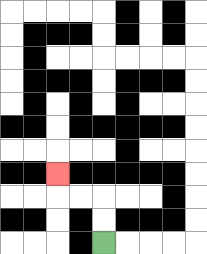{'start': '[4, 10]', 'end': '[2, 7]', 'path_directions': 'U,U,L,L,U', 'path_coordinates': '[[4, 10], [4, 9], [4, 8], [3, 8], [2, 8], [2, 7]]'}